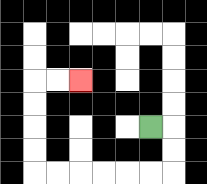{'start': '[6, 5]', 'end': '[3, 3]', 'path_directions': 'R,D,D,L,L,L,L,L,L,U,U,U,U,R,R', 'path_coordinates': '[[6, 5], [7, 5], [7, 6], [7, 7], [6, 7], [5, 7], [4, 7], [3, 7], [2, 7], [1, 7], [1, 6], [1, 5], [1, 4], [1, 3], [2, 3], [3, 3]]'}